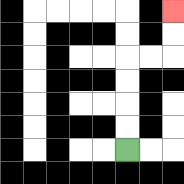{'start': '[5, 6]', 'end': '[7, 0]', 'path_directions': 'U,U,U,U,R,R,U,U', 'path_coordinates': '[[5, 6], [5, 5], [5, 4], [5, 3], [5, 2], [6, 2], [7, 2], [7, 1], [7, 0]]'}